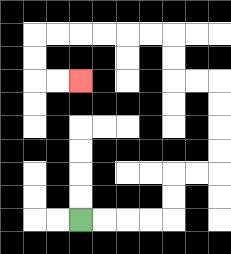{'start': '[3, 9]', 'end': '[3, 3]', 'path_directions': 'R,R,R,R,U,U,R,R,U,U,U,U,L,L,U,U,L,L,L,L,L,L,D,D,R,R', 'path_coordinates': '[[3, 9], [4, 9], [5, 9], [6, 9], [7, 9], [7, 8], [7, 7], [8, 7], [9, 7], [9, 6], [9, 5], [9, 4], [9, 3], [8, 3], [7, 3], [7, 2], [7, 1], [6, 1], [5, 1], [4, 1], [3, 1], [2, 1], [1, 1], [1, 2], [1, 3], [2, 3], [3, 3]]'}